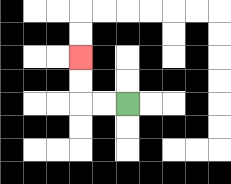{'start': '[5, 4]', 'end': '[3, 2]', 'path_directions': 'L,L,U,U', 'path_coordinates': '[[5, 4], [4, 4], [3, 4], [3, 3], [3, 2]]'}